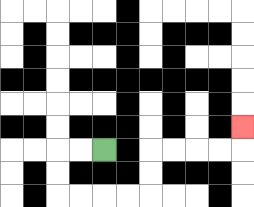{'start': '[4, 6]', 'end': '[10, 5]', 'path_directions': 'L,L,D,D,R,R,R,R,U,U,R,R,R,R,U', 'path_coordinates': '[[4, 6], [3, 6], [2, 6], [2, 7], [2, 8], [3, 8], [4, 8], [5, 8], [6, 8], [6, 7], [6, 6], [7, 6], [8, 6], [9, 6], [10, 6], [10, 5]]'}